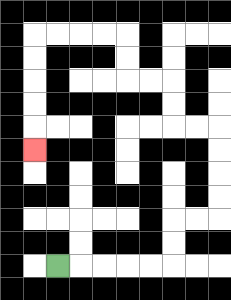{'start': '[2, 11]', 'end': '[1, 6]', 'path_directions': 'R,R,R,R,R,U,U,R,R,U,U,U,U,L,L,U,U,L,L,U,U,L,L,L,L,D,D,D,D,D', 'path_coordinates': '[[2, 11], [3, 11], [4, 11], [5, 11], [6, 11], [7, 11], [7, 10], [7, 9], [8, 9], [9, 9], [9, 8], [9, 7], [9, 6], [9, 5], [8, 5], [7, 5], [7, 4], [7, 3], [6, 3], [5, 3], [5, 2], [5, 1], [4, 1], [3, 1], [2, 1], [1, 1], [1, 2], [1, 3], [1, 4], [1, 5], [1, 6]]'}